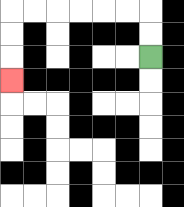{'start': '[6, 2]', 'end': '[0, 3]', 'path_directions': 'U,U,L,L,L,L,L,L,D,D,D', 'path_coordinates': '[[6, 2], [6, 1], [6, 0], [5, 0], [4, 0], [3, 0], [2, 0], [1, 0], [0, 0], [0, 1], [0, 2], [0, 3]]'}